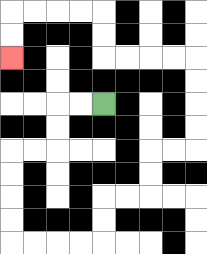{'start': '[4, 4]', 'end': '[0, 2]', 'path_directions': 'L,L,D,D,L,L,D,D,D,D,R,R,R,R,U,U,R,R,U,U,R,R,U,U,U,U,L,L,L,L,U,U,L,L,L,L,D,D', 'path_coordinates': '[[4, 4], [3, 4], [2, 4], [2, 5], [2, 6], [1, 6], [0, 6], [0, 7], [0, 8], [0, 9], [0, 10], [1, 10], [2, 10], [3, 10], [4, 10], [4, 9], [4, 8], [5, 8], [6, 8], [6, 7], [6, 6], [7, 6], [8, 6], [8, 5], [8, 4], [8, 3], [8, 2], [7, 2], [6, 2], [5, 2], [4, 2], [4, 1], [4, 0], [3, 0], [2, 0], [1, 0], [0, 0], [0, 1], [0, 2]]'}